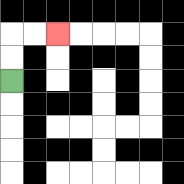{'start': '[0, 3]', 'end': '[2, 1]', 'path_directions': 'U,U,R,R', 'path_coordinates': '[[0, 3], [0, 2], [0, 1], [1, 1], [2, 1]]'}